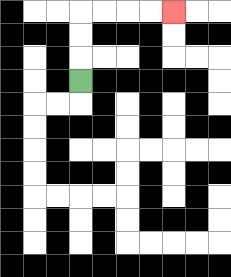{'start': '[3, 3]', 'end': '[7, 0]', 'path_directions': 'U,U,U,R,R,R,R', 'path_coordinates': '[[3, 3], [3, 2], [3, 1], [3, 0], [4, 0], [5, 0], [6, 0], [7, 0]]'}